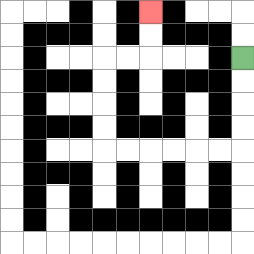{'start': '[10, 2]', 'end': '[6, 0]', 'path_directions': 'D,D,D,D,L,L,L,L,L,L,U,U,U,U,R,R,U,U', 'path_coordinates': '[[10, 2], [10, 3], [10, 4], [10, 5], [10, 6], [9, 6], [8, 6], [7, 6], [6, 6], [5, 6], [4, 6], [4, 5], [4, 4], [4, 3], [4, 2], [5, 2], [6, 2], [6, 1], [6, 0]]'}